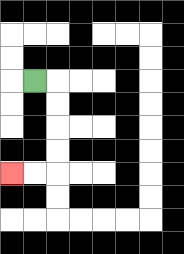{'start': '[1, 3]', 'end': '[0, 7]', 'path_directions': 'R,D,D,D,D,L,L', 'path_coordinates': '[[1, 3], [2, 3], [2, 4], [2, 5], [2, 6], [2, 7], [1, 7], [0, 7]]'}